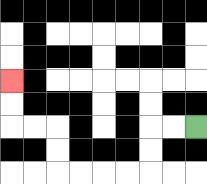{'start': '[8, 5]', 'end': '[0, 3]', 'path_directions': 'L,L,D,D,L,L,L,L,U,U,L,L,U,U', 'path_coordinates': '[[8, 5], [7, 5], [6, 5], [6, 6], [6, 7], [5, 7], [4, 7], [3, 7], [2, 7], [2, 6], [2, 5], [1, 5], [0, 5], [0, 4], [0, 3]]'}